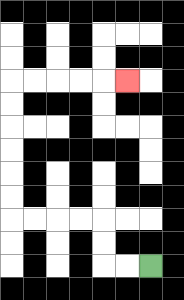{'start': '[6, 11]', 'end': '[5, 3]', 'path_directions': 'L,L,U,U,L,L,L,L,U,U,U,U,U,U,R,R,R,R,R', 'path_coordinates': '[[6, 11], [5, 11], [4, 11], [4, 10], [4, 9], [3, 9], [2, 9], [1, 9], [0, 9], [0, 8], [0, 7], [0, 6], [0, 5], [0, 4], [0, 3], [1, 3], [2, 3], [3, 3], [4, 3], [5, 3]]'}